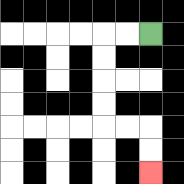{'start': '[6, 1]', 'end': '[6, 7]', 'path_directions': 'L,L,D,D,D,D,R,R,D,D', 'path_coordinates': '[[6, 1], [5, 1], [4, 1], [4, 2], [4, 3], [4, 4], [4, 5], [5, 5], [6, 5], [6, 6], [6, 7]]'}